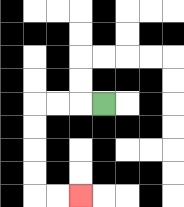{'start': '[4, 4]', 'end': '[3, 8]', 'path_directions': 'L,L,L,D,D,D,D,R,R', 'path_coordinates': '[[4, 4], [3, 4], [2, 4], [1, 4], [1, 5], [1, 6], [1, 7], [1, 8], [2, 8], [3, 8]]'}